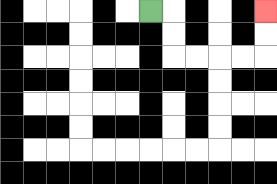{'start': '[6, 0]', 'end': '[11, 0]', 'path_directions': 'R,D,D,R,R,R,R,U,U', 'path_coordinates': '[[6, 0], [7, 0], [7, 1], [7, 2], [8, 2], [9, 2], [10, 2], [11, 2], [11, 1], [11, 0]]'}